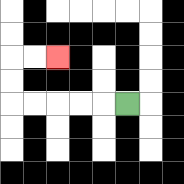{'start': '[5, 4]', 'end': '[2, 2]', 'path_directions': 'L,L,L,L,L,U,U,R,R', 'path_coordinates': '[[5, 4], [4, 4], [3, 4], [2, 4], [1, 4], [0, 4], [0, 3], [0, 2], [1, 2], [2, 2]]'}